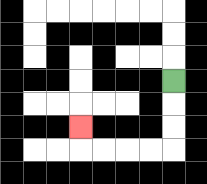{'start': '[7, 3]', 'end': '[3, 5]', 'path_directions': 'D,D,D,L,L,L,L,U', 'path_coordinates': '[[7, 3], [7, 4], [7, 5], [7, 6], [6, 6], [5, 6], [4, 6], [3, 6], [3, 5]]'}